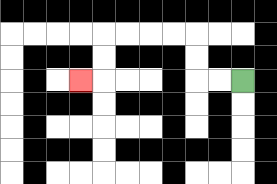{'start': '[10, 3]', 'end': '[3, 3]', 'path_directions': 'L,L,U,U,L,L,L,L,D,D,L', 'path_coordinates': '[[10, 3], [9, 3], [8, 3], [8, 2], [8, 1], [7, 1], [6, 1], [5, 1], [4, 1], [4, 2], [4, 3], [3, 3]]'}